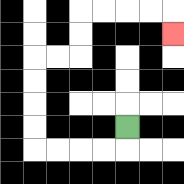{'start': '[5, 5]', 'end': '[7, 1]', 'path_directions': 'D,L,L,L,L,U,U,U,U,R,R,U,U,R,R,R,R,D', 'path_coordinates': '[[5, 5], [5, 6], [4, 6], [3, 6], [2, 6], [1, 6], [1, 5], [1, 4], [1, 3], [1, 2], [2, 2], [3, 2], [3, 1], [3, 0], [4, 0], [5, 0], [6, 0], [7, 0], [7, 1]]'}